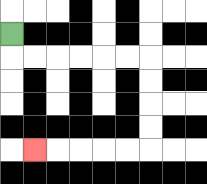{'start': '[0, 1]', 'end': '[1, 6]', 'path_directions': 'D,R,R,R,R,R,R,D,D,D,D,L,L,L,L,L', 'path_coordinates': '[[0, 1], [0, 2], [1, 2], [2, 2], [3, 2], [4, 2], [5, 2], [6, 2], [6, 3], [6, 4], [6, 5], [6, 6], [5, 6], [4, 6], [3, 6], [2, 6], [1, 6]]'}